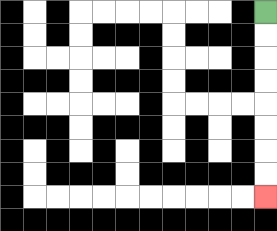{'start': '[11, 0]', 'end': '[11, 8]', 'path_directions': 'D,D,D,D,D,D,D,D', 'path_coordinates': '[[11, 0], [11, 1], [11, 2], [11, 3], [11, 4], [11, 5], [11, 6], [11, 7], [11, 8]]'}